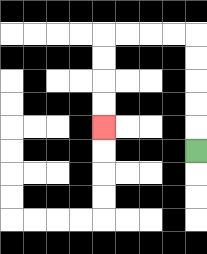{'start': '[8, 6]', 'end': '[4, 5]', 'path_directions': 'U,U,U,U,U,L,L,L,L,D,D,D,D', 'path_coordinates': '[[8, 6], [8, 5], [8, 4], [8, 3], [8, 2], [8, 1], [7, 1], [6, 1], [5, 1], [4, 1], [4, 2], [4, 3], [4, 4], [4, 5]]'}